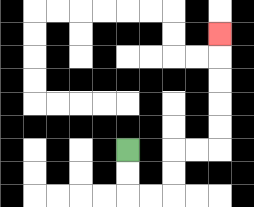{'start': '[5, 6]', 'end': '[9, 1]', 'path_directions': 'D,D,R,R,U,U,R,R,U,U,U,U,U', 'path_coordinates': '[[5, 6], [5, 7], [5, 8], [6, 8], [7, 8], [7, 7], [7, 6], [8, 6], [9, 6], [9, 5], [9, 4], [9, 3], [9, 2], [9, 1]]'}